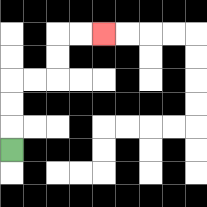{'start': '[0, 6]', 'end': '[4, 1]', 'path_directions': 'U,U,U,R,R,U,U,R,R', 'path_coordinates': '[[0, 6], [0, 5], [0, 4], [0, 3], [1, 3], [2, 3], [2, 2], [2, 1], [3, 1], [4, 1]]'}